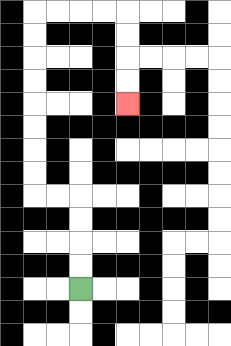{'start': '[3, 12]', 'end': '[5, 4]', 'path_directions': 'U,U,U,U,L,L,U,U,U,U,U,U,U,U,R,R,R,R,D,D,D,D', 'path_coordinates': '[[3, 12], [3, 11], [3, 10], [3, 9], [3, 8], [2, 8], [1, 8], [1, 7], [1, 6], [1, 5], [1, 4], [1, 3], [1, 2], [1, 1], [1, 0], [2, 0], [3, 0], [4, 0], [5, 0], [5, 1], [5, 2], [5, 3], [5, 4]]'}